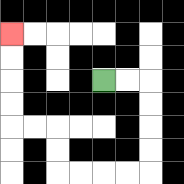{'start': '[4, 3]', 'end': '[0, 1]', 'path_directions': 'R,R,D,D,D,D,L,L,L,L,U,U,L,L,U,U,U,U', 'path_coordinates': '[[4, 3], [5, 3], [6, 3], [6, 4], [6, 5], [6, 6], [6, 7], [5, 7], [4, 7], [3, 7], [2, 7], [2, 6], [2, 5], [1, 5], [0, 5], [0, 4], [0, 3], [0, 2], [0, 1]]'}